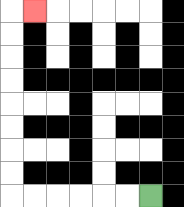{'start': '[6, 8]', 'end': '[1, 0]', 'path_directions': 'L,L,L,L,L,L,U,U,U,U,U,U,U,U,R', 'path_coordinates': '[[6, 8], [5, 8], [4, 8], [3, 8], [2, 8], [1, 8], [0, 8], [0, 7], [0, 6], [0, 5], [0, 4], [0, 3], [0, 2], [0, 1], [0, 0], [1, 0]]'}